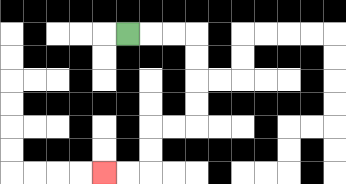{'start': '[5, 1]', 'end': '[4, 7]', 'path_directions': 'R,R,R,D,D,D,D,L,L,D,D,L,L', 'path_coordinates': '[[5, 1], [6, 1], [7, 1], [8, 1], [8, 2], [8, 3], [8, 4], [8, 5], [7, 5], [6, 5], [6, 6], [6, 7], [5, 7], [4, 7]]'}